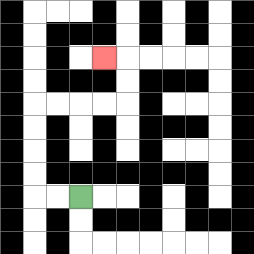{'start': '[3, 8]', 'end': '[4, 2]', 'path_directions': 'L,L,U,U,U,U,R,R,R,R,U,U,L', 'path_coordinates': '[[3, 8], [2, 8], [1, 8], [1, 7], [1, 6], [1, 5], [1, 4], [2, 4], [3, 4], [4, 4], [5, 4], [5, 3], [5, 2], [4, 2]]'}